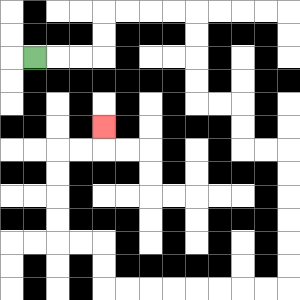{'start': '[1, 2]', 'end': '[4, 5]', 'path_directions': 'R,R,R,U,U,R,R,R,R,D,D,D,D,R,R,D,D,R,R,D,D,D,D,D,D,L,L,L,L,L,L,L,L,U,U,L,L,U,U,U,U,R,R,U', 'path_coordinates': '[[1, 2], [2, 2], [3, 2], [4, 2], [4, 1], [4, 0], [5, 0], [6, 0], [7, 0], [8, 0], [8, 1], [8, 2], [8, 3], [8, 4], [9, 4], [10, 4], [10, 5], [10, 6], [11, 6], [12, 6], [12, 7], [12, 8], [12, 9], [12, 10], [12, 11], [12, 12], [11, 12], [10, 12], [9, 12], [8, 12], [7, 12], [6, 12], [5, 12], [4, 12], [4, 11], [4, 10], [3, 10], [2, 10], [2, 9], [2, 8], [2, 7], [2, 6], [3, 6], [4, 6], [4, 5]]'}